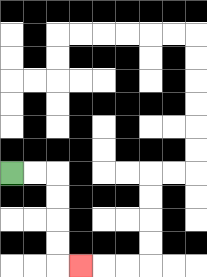{'start': '[0, 7]', 'end': '[3, 11]', 'path_directions': 'R,R,D,D,D,D,R', 'path_coordinates': '[[0, 7], [1, 7], [2, 7], [2, 8], [2, 9], [2, 10], [2, 11], [3, 11]]'}